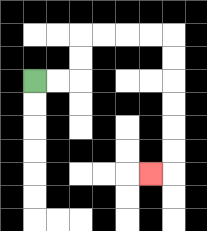{'start': '[1, 3]', 'end': '[6, 7]', 'path_directions': 'R,R,U,U,R,R,R,R,D,D,D,D,D,D,L', 'path_coordinates': '[[1, 3], [2, 3], [3, 3], [3, 2], [3, 1], [4, 1], [5, 1], [6, 1], [7, 1], [7, 2], [7, 3], [7, 4], [7, 5], [7, 6], [7, 7], [6, 7]]'}